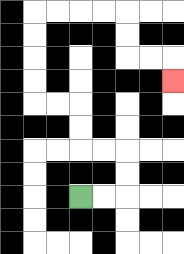{'start': '[3, 8]', 'end': '[7, 3]', 'path_directions': 'R,R,U,U,L,L,U,U,L,L,U,U,U,U,R,R,R,R,D,D,R,R,D', 'path_coordinates': '[[3, 8], [4, 8], [5, 8], [5, 7], [5, 6], [4, 6], [3, 6], [3, 5], [3, 4], [2, 4], [1, 4], [1, 3], [1, 2], [1, 1], [1, 0], [2, 0], [3, 0], [4, 0], [5, 0], [5, 1], [5, 2], [6, 2], [7, 2], [7, 3]]'}